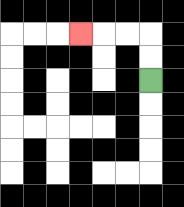{'start': '[6, 3]', 'end': '[3, 1]', 'path_directions': 'U,U,L,L,L', 'path_coordinates': '[[6, 3], [6, 2], [6, 1], [5, 1], [4, 1], [3, 1]]'}